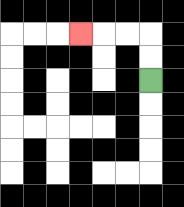{'start': '[6, 3]', 'end': '[3, 1]', 'path_directions': 'U,U,L,L,L', 'path_coordinates': '[[6, 3], [6, 2], [6, 1], [5, 1], [4, 1], [3, 1]]'}